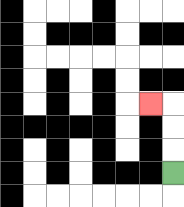{'start': '[7, 7]', 'end': '[6, 4]', 'path_directions': 'U,U,U,L', 'path_coordinates': '[[7, 7], [7, 6], [7, 5], [7, 4], [6, 4]]'}